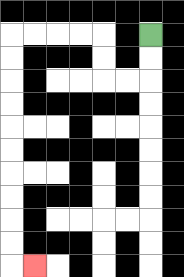{'start': '[6, 1]', 'end': '[1, 11]', 'path_directions': 'D,D,L,L,U,U,L,L,L,L,D,D,D,D,D,D,D,D,D,D,R', 'path_coordinates': '[[6, 1], [6, 2], [6, 3], [5, 3], [4, 3], [4, 2], [4, 1], [3, 1], [2, 1], [1, 1], [0, 1], [0, 2], [0, 3], [0, 4], [0, 5], [0, 6], [0, 7], [0, 8], [0, 9], [0, 10], [0, 11], [1, 11]]'}